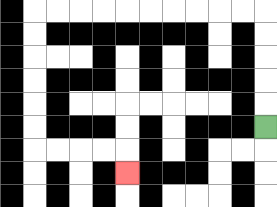{'start': '[11, 5]', 'end': '[5, 7]', 'path_directions': 'U,U,U,U,U,L,L,L,L,L,L,L,L,L,L,D,D,D,D,D,D,R,R,R,R,D', 'path_coordinates': '[[11, 5], [11, 4], [11, 3], [11, 2], [11, 1], [11, 0], [10, 0], [9, 0], [8, 0], [7, 0], [6, 0], [5, 0], [4, 0], [3, 0], [2, 0], [1, 0], [1, 1], [1, 2], [1, 3], [1, 4], [1, 5], [1, 6], [2, 6], [3, 6], [4, 6], [5, 6], [5, 7]]'}